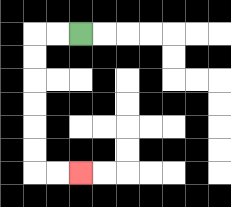{'start': '[3, 1]', 'end': '[3, 7]', 'path_directions': 'L,L,D,D,D,D,D,D,R,R', 'path_coordinates': '[[3, 1], [2, 1], [1, 1], [1, 2], [1, 3], [1, 4], [1, 5], [1, 6], [1, 7], [2, 7], [3, 7]]'}